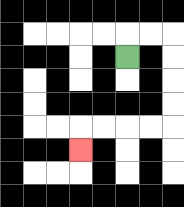{'start': '[5, 2]', 'end': '[3, 6]', 'path_directions': 'U,R,R,D,D,D,D,L,L,L,L,D', 'path_coordinates': '[[5, 2], [5, 1], [6, 1], [7, 1], [7, 2], [7, 3], [7, 4], [7, 5], [6, 5], [5, 5], [4, 5], [3, 5], [3, 6]]'}